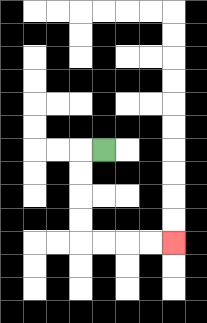{'start': '[4, 6]', 'end': '[7, 10]', 'path_directions': 'L,D,D,D,D,R,R,R,R', 'path_coordinates': '[[4, 6], [3, 6], [3, 7], [3, 8], [3, 9], [3, 10], [4, 10], [5, 10], [6, 10], [7, 10]]'}